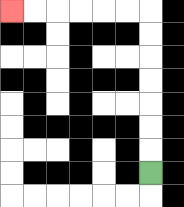{'start': '[6, 7]', 'end': '[0, 0]', 'path_directions': 'U,U,U,U,U,U,U,L,L,L,L,L,L', 'path_coordinates': '[[6, 7], [6, 6], [6, 5], [6, 4], [6, 3], [6, 2], [6, 1], [6, 0], [5, 0], [4, 0], [3, 0], [2, 0], [1, 0], [0, 0]]'}